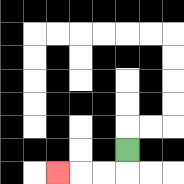{'start': '[5, 6]', 'end': '[2, 7]', 'path_directions': 'D,L,L,L', 'path_coordinates': '[[5, 6], [5, 7], [4, 7], [3, 7], [2, 7]]'}